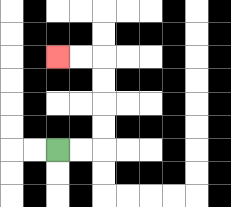{'start': '[2, 6]', 'end': '[2, 2]', 'path_directions': 'R,R,U,U,U,U,L,L', 'path_coordinates': '[[2, 6], [3, 6], [4, 6], [4, 5], [4, 4], [4, 3], [4, 2], [3, 2], [2, 2]]'}